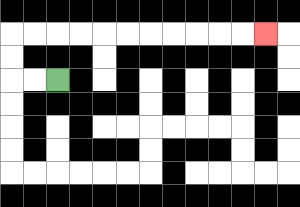{'start': '[2, 3]', 'end': '[11, 1]', 'path_directions': 'L,L,U,U,R,R,R,R,R,R,R,R,R,R,R', 'path_coordinates': '[[2, 3], [1, 3], [0, 3], [0, 2], [0, 1], [1, 1], [2, 1], [3, 1], [4, 1], [5, 1], [6, 1], [7, 1], [8, 1], [9, 1], [10, 1], [11, 1]]'}